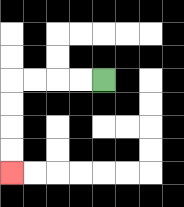{'start': '[4, 3]', 'end': '[0, 7]', 'path_directions': 'L,L,L,L,D,D,D,D', 'path_coordinates': '[[4, 3], [3, 3], [2, 3], [1, 3], [0, 3], [0, 4], [0, 5], [0, 6], [0, 7]]'}